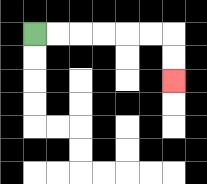{'start': '[1, 1]', 'end': '[7, 3]', 'path_directions': 'R,R,R,R,R,R,D,D', 'path_coordinates': '[[1, 1], [2, 1], [3, 1], [4, 1], [5, 1], [6, 1], [7, 1], [7, 2], [7, 3]]'}